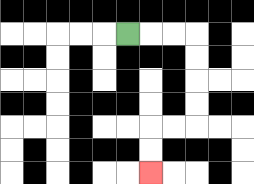{'start': '[5, 1]', 'end': '[6, 7]', 'path_directions': 'R,R,R,D,D,D,D,L,L,D,D', 'path_coordinates': '[[5, 1], [6, 1], [7, 1], [8, 1], [8, 2], [8, 3], [8, 4], [8, 5], [7, 5], [6, 5], [6, 6], [6, 7]]'}